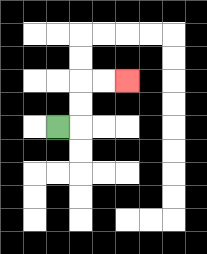{'start': '[2, 5]', 'end': '[5, 3]', 'path_directions': 'R,U,U,R,R', 'path_coordinates': '[[2, 5], [3, 5], [3, 4], [3, 3], [4, 3], [5, 3]]'}